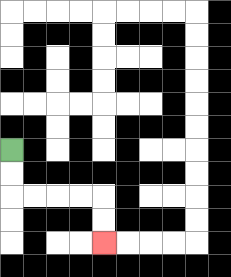{'start': '[0, 6]', 'end': '[4, 10]', 'path_directions': 'D,D,R,R,R,R,D,D', 'path_coordinates': '[[0, 6], [0, 7], [0, 8], [1, 8], [2, 8], [3, 8], [4, 8], [4, 9], [4, 10]]'}